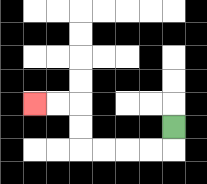{'start': '[7, 5]', 'end': '[1, 4]', 'path_directions': 'D,L,L,L,L,U,U,L,L', 'path_coordinates': '[[7, 5], [7, 6], [6, 6], [5, 6], [4, 6], [3, 6], [3, 5], [3, 4], [2, 4], [1, 4]]'}